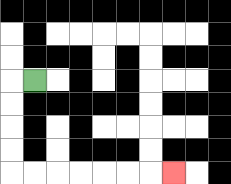{'start': '[1, 3]', 'end': '[7, 7]', 'path_directions': 'L,D,D,D,D,R,R,R,R,R,R,R', 'path_coordinates': '[[1, 3], [0, 3], [0, 4], [0, 5], [0, 6], [0, 7], [1, 7], [2, 7], [3, 7], [4, 7], [5, 7], [6, 7], [7, 7]]'}